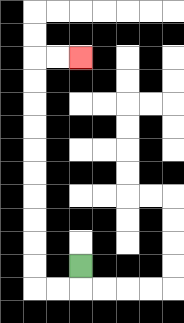{'start': '[3, 11]', 'end': '[3, 2]', 'path_directions': 'D,L,L,U,U,U,U,U,U,U,U,U,U,R,R', 'path_coordinates': '[[3, 11], [3, 12], [2, 12], [1, 12], [1, 11], [1, 10], [1, 9], [1, 8], [1, 7], [1, 6], [1, 5], [1, 4], [1, 3], [1, 2], [2, 2], [3, 2]]'}